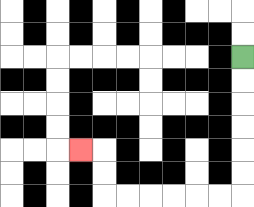{'start': '[10, 2]', 'end': '[3, 6]', 'path_directions': 'D,D,D,D,D,D,L,L,L,L,L,L,U,U,L', 'path_coordinates': '[[10, 2], [10, 3], [10, 4], [10, 5], [10, 6], [10, 7], [10, 8], [9, 8], [8, 8], [7, 8], [6, 8], [5, 8], [4, 8], [4, 7], [4, 6], [3, 6]]'}